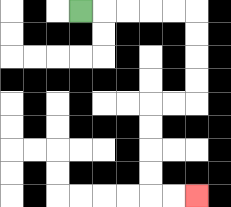{'start': '[3, 0]', 'end': '[8, 8]', 'path_directions': 'R,R,R,R,R,D,D,D,D,L,L,D,D,D,D,R,R', 'path_coordinates': '[[3, 0], [4, 0], [5, 0], [6, 0], [7, 0], [8, 0], [8, 1], [8, 2], [8, 3], [8, 4], [7, 4], [6, 4], [6, 5], [6, 6], [6, 7], [6, 8], [7, 8], [8, 8]]'}